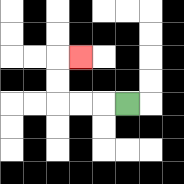{'start': '[5, 4]', 'end': '[3, 2]', 'path_directions': 'L,L,L,U,U,R', 'path_coordinates': '[[5, 4], [4, 4], [3, 4], [2, 4], [2, 3], [2, 2], [3, 2]]'}